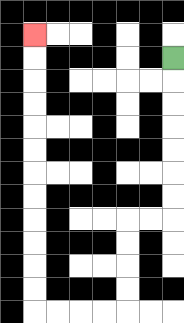{'start': '[7, 2]', 'end': '[1, 1]', 'path_directions': 'D,D,D,D,D,D,D,L,L,D,D,D,D,L,L,L,L,U,U,U,U,U,U,U,U,U,U,U,U', 'path_coordinates': '[[7, 2], [7, 3], [7, 4], [7, 5], [7, 6], [7, 7], [7, 8], [7, 9], [6, 9], [5, 9], [5, 10], [5, 11], [5, 12], [5, 13], [4, 13], [3, 13], [2, 13], [1, 13], [1, 12], [1, 11], [1, 10], [1, 9], [1, 8], [1, 7], [1, 6], [1, 5], [1, 4], [1, 3], [1, 2], [1, 1]]'}